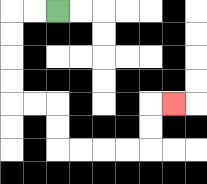{'start': '[2, 0]', 'end': '[7, 4]', 'path_directions': 'L,L,D,D,D,D,R,R,D,D,R,R,R,R,U,U,R', 'path_coordinates': '[[2, 0], [1, 0], [0, 0], [0, 1], [0, 2], [0, 3], [0, 4], [1, 4], [2, 4], [2, 5], [2, 6], [3, 6], [4, 6], [5, 6], [6, 6], [6, 5], [6, 4], [7, 4]]'}